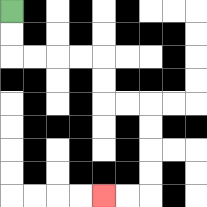{'start': '[0, 0]', 'end': '[4, 8]', 'path_directions': 'D,D,R,R,R,R,D,D,R,R,D,D,D,D,L,L', 'path_coordinates': '[[0, 0], [0, 1], [0, 2], [1, 2], [2, 2], [3, 2], [4, 2], [4, 3], [4, 4], [5, 4], [6, 4], [6, 5], [6, 6], [6, 7], [6, 8], [5, 8], [4, 8]]'}